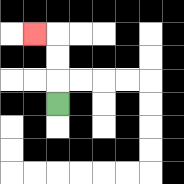{'start': '[2, 4]', 'end': '[1, 1]', 'path_directions': 'U,U,U,L', 'path_coordinates': '[[2, 4], [2, 3], [2, 2], [2, 1], [1, 1]]'}